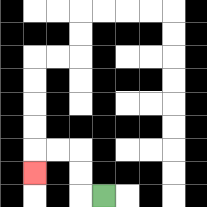{'start': '[4, 8]', 'end': '[1, 7]', 'path_directions': 'L,U,U,L,L,D', 'path_coordinates': '[[4, 8], [3, 8], [3, 7], [3, 6], [2, 6], [1, 6], [1, 7]]'}